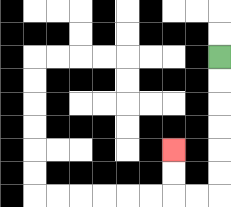{'start': '[9, 2]', 'end': '[7, 6]', 'path_directions': 'D,D,D,D,D,D,L,L,U,U', 'path_coordinates': '[[9, 2], [9, 3], [9, 4], [9, 5], [9, 6], [9, 7], [9, 8], [8, 8], [7, 8], [7, 7], [7, 6]]'}